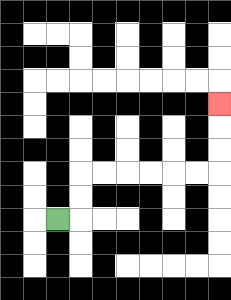{'start': '[2, 9]', 'end': '[9, 4]', 'path_directions': 'R,U,U,R,R,R,R,R,R,U,U,U', 'path_coordinates': '[[2, 9], [3, 9], [3, 8], [3, 7], [4, 7], [5, 7], [6, 7], [7, 7], [8, 7], [9, 7], [9, 6], [9, 5], [9, 4]]'}